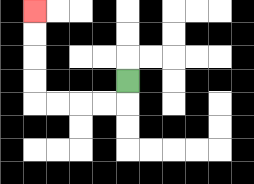{'start': '[5, 3]', 'end': '[1, 0]', 'path_directions': 'D,L,L,L,L,U,U,U,U', 'path_coordinates': '[[5, 3], [5, 4], [4, 4], [3, 4], [2, 4], [1, 4], [1, 3], [1, 2], [1, 1], [1, 0]]'}